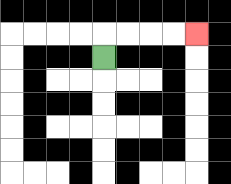{'start': '[4, 2]', 'end': '[8, 1]', 'path_directions': 'U,R,R,R,R', 'path_coordinates': '[[4, 2], [4, 1], [5, 1], [6, 1], [7, 1], [8, 1]]'}